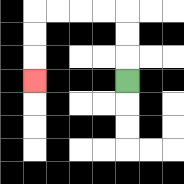{'start': '[5, 3]', 'end': '[1, 3]', 'path_directions': 'U,U,U,L,L,L,L,D,D,D', 'path_coordinates': '[[5, 3], [5, 2], [5, 1], [5, 0], [4, 0], [3, 0], [2, 0], [1, 0], [1, 1], [1, 2], [1, 3]]'}